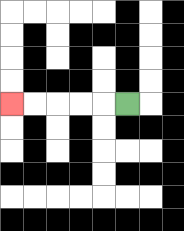{'start': '[5, 4]', 'end': '[0, 4]', 'path_directions': 'L,L,L,L,L', 'path_coordinates': '[[5, 4], [4, 4], [3, 4], [2, 4], [1, 4], [0, 4]]'}